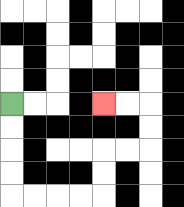{'start': '[0, 4]', 'end': '[4, 4]', 'path_directions': 'D,D,D,D,R,R,R,R,U,U,R,R,U,U,L,L', 'path_coordinates': '[[0, 4], [0, 5], [0, 6], [0, 7], [0, 8], [1, 8], [2, 8], [3, 8], [4, 8], [4, 7], [4, 6], [5, 6], [6, 6], [6, 5], [6, 4], [5, 4], [4, 4]]'}